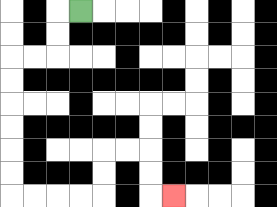{'start': '[3, 0]', 'end': '[7, 8]', 'path_directions': 'L,D,D,L,L,D,D,D,D,D,D,R,R,R,R,U,U,R,R,D,D,R', 'path_coordinates': '[[3, 0], [2, 0], [2, 1], [2, 2], [1, 2], [0, 2], [0, 3], [0, 4], [0, 5], [0, 6], [0, 7], [0, 8], [1, 8], [2, 8], [3, 8], [4, 8], [4, 7], [4, 6], [5, 6], [6, 6], [6, 7], [6, 8], [7, 8]]'}